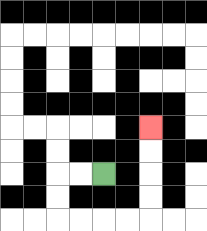{'start': '[4, 7]', 'end': '[6, 5]', 'path_directions': 'L,L,D,D,R,R,R,R,U,U,U,U', 'path_coordinates': '[[4, 7], [3, 7], [2, 7], [2, 8], [2, 9], [3, 9], [4, 9], [5, 9], [6, 9], [6, 8], [6, 7], [6, 6], [6, 5]]'}